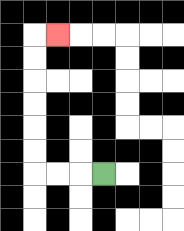{'start': '[4, 7]', 'end': '[2, 1]', 'path_directions': 'L,L,L,U,U,U,U,U,U,R', 'path_coordinates': '[[4, 7], [3, 7], [2, 7], [1, 7], [1, 6], [1, 5], [1, 4], [1, 3], [1, 2], [1, 1], [2, 1]]'}